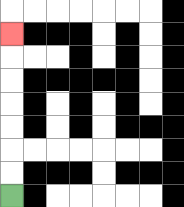{'start': '[0, 8]', 'end': '[0, 1]', 'path_directions': 'U,U,U,U,U,U,U', 'path_coordinates': '[[0, 8], [0, 7], [0, 6], [0, 5], [0, 4], [0, 3], [0, 2], [0, 1]]'}